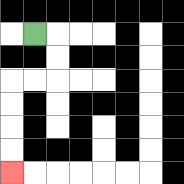{'start': '[1, 1]', 'end': '[0, 7]', 'path_directions': 'R,D,D,L,L,D,D,D,D', 'path_coordinates': '[[1, 1], [2, 1], [2, 2], [2, 3], [1, 3], [0, 3], [0, 4], [0, 5], [0, 6], [0, 7]]'}